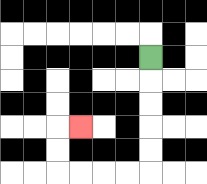{'start': '[6, 2]', 'end': '[3, 5]', 'path_directions': 'D,D,D,D,D,L,L,L,L,U,U,R', 'path_coordinates': '[[6, 2], [6, 3], [6, 4], [6, 5], [6, 6], [6, 7], [5, 7], [4, 7], [3, 7], [2, 7], [2, 6], [2, 5], [3, 5]]'}